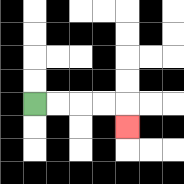{'start': '[1, 4]', 'end': '[5, 5]', 'path_directions': 'R,R,R,R,D', 'path_coordinates': '[[1, 4], [2, 4], [3, 4], [4, 4], [5, 4], [5, 5]]'}